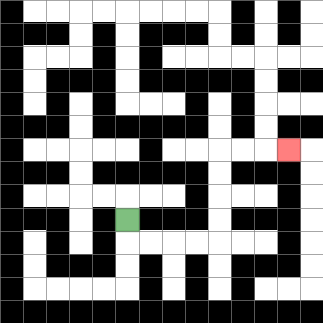{'start': '[5, 9]', 'end': '[12, 6]', 'path_directions': 'D,R,R,R,R,U,U,U,U,R,R,R', 'path_coordinates': '[[5, 9], [5, 10], [6, 10], [7, 10], [8, 10], [9, 10], [9, 9], [9, 8], [9, 7], [9, 6], [10, 6], [11, 6], [12, 6]]'}